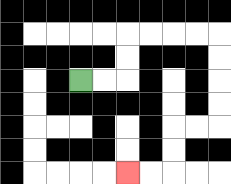{'start': '[3, 3]', 'end': '[5, 7]', 'path_directions': 'R,R,U,U,R,R,R,R,D,D,D,D,L,L,D,D,L,L', 'path_coordinates': '[[3, 3], [4, 3], [5, 3], [5, 2], [5, 1], [6, 1], [7, 1], [8, 1], [9, 1], [9, 2], [9, 3], [9, 4], [9, 5], [8, 5], [7, 5], [7, 6], [7, 7], [6, 7], [5, 7]]'}